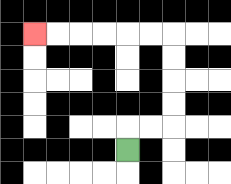{'start': '[5, 6]', 'end': '[1, 1]', 'path_directions': 'U,R,R,U,U,U,U,L,L,L,L,L,L', 'path_coordinates': '[[5, 6], [5, 5], [6, 5], [7, 5], [7, 4], [7, 3], [7, 2], [7, 1], [6, 1], [5, 1], [4, 1], [3, 1], [2, 1], [1, 1]]'}